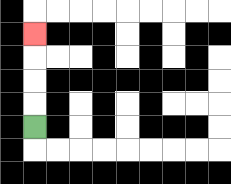{'start': '[1, 5]', 'end': '[1, 1]', 'path_directions': 'U,U,U,U', 'path_coordinates': '[[1, 5], [1, 4], [1, 3], [1, 2], [1, 1]]'}